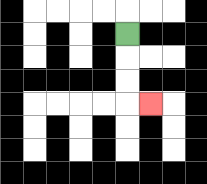{'start': '[5, 1]', 'end': '[6, 4]', 'path_directions': 'D,D,D,R', 'path_coordinates': '[[5, 1], [5, 2], [5, 3], [5, 4], [6, 4]]'}